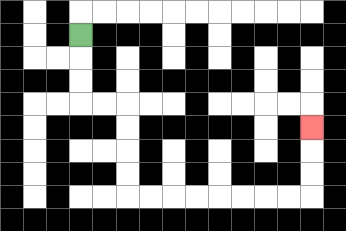{'start': '[3, 1]', 'end': '[13, 5]', 'path_directions': 'D,D,D,R,R,D,D,D,D,R,R,R,R,R,R,R,R,U,U,U', 'path_coordinates': '[[3, 1], [3, 2], [3, 3], [3, 4], [4, 4], [5, 4], [5, 5], [5, 6], [5, 7], [5, 8], [6, 8], [7, 8], [8, 8], [9, 8], [10, 8], [11, 8], [12, 8], [13, 8], [13, 7], [13, 6], [13, 5]]'}